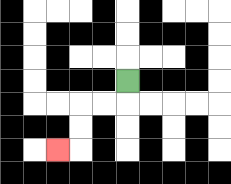{'start': '[5, 3]', 'end': '[2, 6]', 'path_directions': 'D,L,L,D,D,L', 'path_coordinates': '[[5, 3], [5, 4], [4, 4], [3, 4], [3, 5], [3, 6], [2, 6]]'}